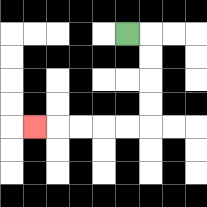{'start': '[5, 1]', 'end': '[1, 5]', 'path_directions': 'R,D,D,D,D,L,L,L,L,L', 'path_coordinates': '[[5, 1], [6, 1], [6, 2], [6, 3], [6, 4], [6, 5], [5, 5], [4, 5], [3, 5], [2, 5], [1, 5]]'}